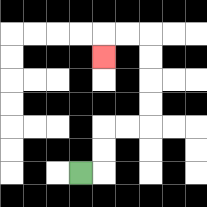{'start': '[3, 7]', 'end': '[4, 2]', 'path_directions': 'R,U,U,R,R,U,U,U,U,L,L,D', 'path_coordinates': '[[3, 7], [4, 7], [4, 6], [4, 5], [5, 5], [6, 5], [6, 4], [6, 3], [6, 2], [6, 1], [5, 1], [4, 1], [4, 2]]'}